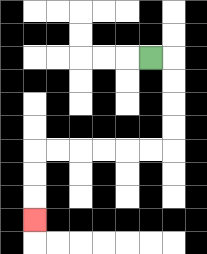{'start': '[6, 2]', 'end': '[1, 9]', 'path_directions': 'R,D,D,D,D,L,L,L,L,L,L,D,D,D', 'path_coordinates': '[[6, 2], [7, 2], [7, 3], [7, 4], [7, 5], [7, 6], [6, 6], [5, 6], [4, 6], [3, 6], [2, 6], [1, 6], [1, 7], [1, 8], [1, 9]]'}